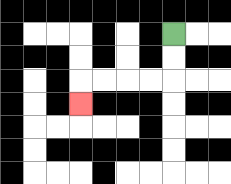{'start': '[7, 1]', 'end': '[3, 4]', 'path_directions': 'D,D,L,L,L,L,D', 'path_coordinates': '[[7, 1], [7, 2], [7, 3], [6, 3], [5, 3], [4, 3], [3, 3], [3, 4]]'}